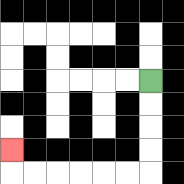{'start': '[6, 3]', 'end': '[0, 6]', 'path_directions': 'D,D,D,D,L,L,L,L,L,L,U', 'path_coordinates': '[[6, 3], [6, 4], [6, 5], [6, 6], [6, 7], [5, 7], [4, 7], [3, 7], [2, 7], [1, 7], [0, 7], [0, 6]]'}